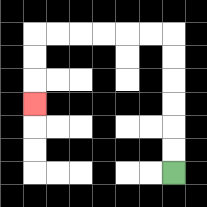{'start': '[7, 7]', 'end': '[1, 4]', 'path_directions': 'U,U,U,U,U,U,L,L,L,L,L,L,D,D,D', 'path_coordinates': '[[7, 7], [7, 6], [7, 5], [7, 4], [7, 3], [7, 2], [7, 1], [6, 1], [5, 1], [4, 1], [3, 1], [2, 1], [1, 1], [1, 2], [1, 3], [1, 4]]'}